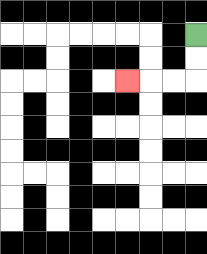{'start': '[8, 1]', 'end': '[5, 3]', 'path_directions': 'D,D,L,L,L', 'path_coordinates': '[[8, 1], [8, 2], [8, 3], [7, 3], [6, 3], [5, 3]]'}